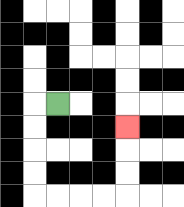{'start': '[2, 4]', 'end': '[5, 5]', 'path_directions': 'L,D,D,D,D,R,R,R,R,U,U,U', 'path_coordinates': '[[2, 4], [1, 4], [1, 5], [1, 6], [1, 7], [1, 8], [2, 8], [3, 8], [4, 8], [5, 8], [5, 7], [5, 6], [5, 5]]'}